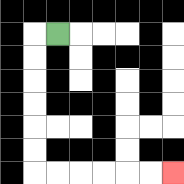{'start': '[2, 1]', 'end': '[7, 7]', 'path_directions': 'L,D,D,D,D,D,D,R,R,R,R,R,R', 'path_coordinates': '[[2, 1], [1, 1], [1, 2], [1, 3], [1, 4], [1, 5], [1, 6], [1, 7], [2, 7], [3, 7], [4, 7], [5, 7], [6, 7], [7, 7]]'}